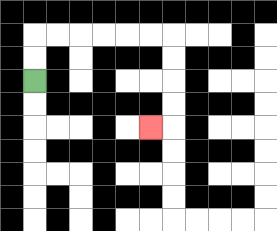{'start': '[1, 3]', 'end': '[6, 5]', 'path_directions': 'U,U,R,R,R,R,R,R,D,D,D,D,L', 'path_coordinates': '[[1, 3], [1, 2], [1, 1], [2, 1], [3, 1], [4, 1], [5, 1], [6, 1], [7, 1], [7, 2], [7, 3], [7, 4], [7, 5], [6, 5]]'}